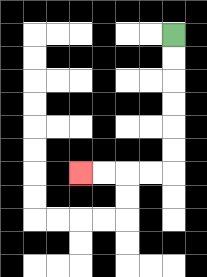{'start': '[7, 1]', 'end': '[3, 7]', 'path_directions': 'D,D,D,D,D,D,L,L,L,L', 'path_coordinates': '[[7, 1], [7, 2], [7, 3], [7, 4], [7, 5], [7, 6], [7, 7], [6, 7], [5, 7], [4, 7], [3, 7]]'}